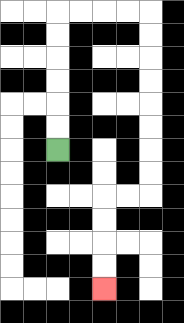{'start': '[2, 6]', 'end': '[4, 12]', 'path_directions': 'U,U,U,U,U,U,R,R,R,R,D,D,D,D,D,D,D,D,L,L,D,D,D,D', 'path_coordinates': '[[2, 6], [2, 5], [2, 4], [2, 3], [2, 2], [2, 1], [2, 0], [3, 0], [4, 0], [5, 0], [6, 0], [6, 1], [6, 2], [6, 3], [6, 4], [6, 5], [6, 6], [6, 7], [6, 8], [5, 8], [4, 8], [4, 9], [4, 10], [4, 11], [4, 12]]'}